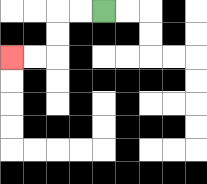{'start': '[4, 0]', 'end': '[0, 2]', 'path_directions': 'L,L,D,D,L,L', 'path_coordinates': '[[4, 0], [3, 0], [2, 0], [2, 1], [2, 2], [1, 2], [0, 2]]'}